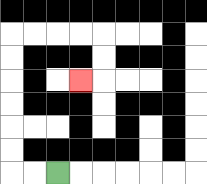{'start': '[2, 7]', 'end': '[3, 3]', 'path_directions': 'L,L,U,U,U,U,U,U,R,R,R,R,D,D,L', 'path_coordinates': '[[2, 7], [1, 7], [0, 7], [0, 6], [0, 5], [0, 4], [0, 3], [0, 2], [0, 1], [1, 1], [2, 1], [3, 1], [4, 1], [4, 2], [4, 3], [3, 3]]'}